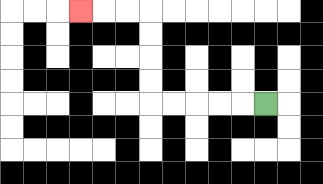{'start': '[11, 4]', 'end': '[3, 0]', 'path_directions': 'L,L,L,L,L,U,U,U,U,L,L,L', 'path_coordinates': '[[11, 4], [10, 4], [9, 4], [8, 4], [7, 4], [6, 4], [6, 3], [6, 2], [6, 1], [6, 0], [5, 0], [4, 0], [3, 0]]'}